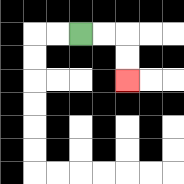{'start': '[3, 1]', 'end': '[5, 3]', 'path_directions': 'R,R,D,D', 'path_coordinates': '[[3, 1], [4, 1], [5, 1], [5, 2], [5, 3]]'}